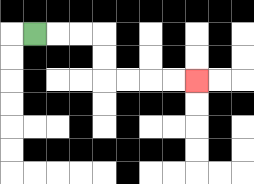{'start': '[1, 1]', 'end': '[8, 3]', 'path_directions': 'R,R,R,D,D,R,R,R,R', 'path_coordinates': '[[1, 1], [2, 1], [3, 1], [4, 1], [4, 2], [4, 3], [5, 3], [6, 3], [7, 3], [8, 3]]'}